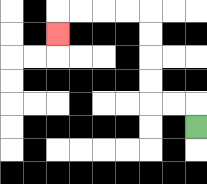{'start': '[8, 5]', 'end': '[2, 1]', 'path_directions': 'U,L,L,U,U,U,U,L,L,L,L,D', 'path_coordinates': '[[8, 5], [8, 4], [7, 4], [6, 4], [6, 3], [6, 2], [6, 1], [6, 0], [5, 0], [4, 0], [3, 0], [2, 0], [2, 1]]'}